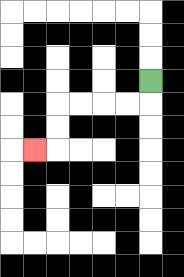{'start': '[6, 3]', 'end': '[1, 6]', 'path_directions': 'D,L,L,L,L,D,D,L', 'path_coordinates': '[[6, 3], [6, 4], [5, 4], [4, 4], [3, 4], [2, 4], [2, 5], [2, 6], [1, 6]]'}